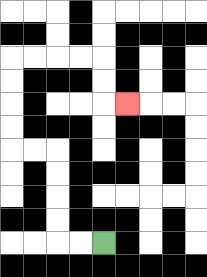{'start': '[4, 10]', 'end': '[5, 4]', 'path_directions': 'L,L,U,U,U,U,L,L,U,U,U,U,R,R,R,R,D,D,R', 'path_coordinates': '[[4, 10], [3, 10], [2, 10], [2, 9], [2, 8], [2, 7], [2, 6], [1, 6], [0, 6], [0, 5], [0, 4], [0, 3], [0, 2], [1, 2], [2, 2], [3, 2], [4, 2], [4, 3], [4, 4], [5, 4]]'}